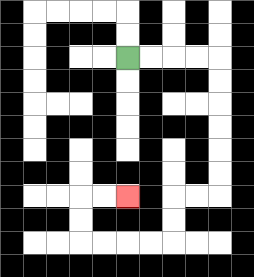{'start': '[5, 2]', 'end': '[5, 8]', 'path_directions': 'R,R,R,R,D,D,D,D,D,D,L,L,D,D,L,L,L,L,U,U,R,R', 'path_coordinates': '[[5, 2], [6, 2], [7, 2], [8, 2], [9, 2], [9, 3], [9, 4], [9, 5], [9, 6], [9, 7], [9, 8], [8, 8], [7, 8], [7, 9], [7, 10], [6, 10], [5, 10], [4, 10], [3, 10], [3, 9], [3, 8], [4, 8], [5, 8]]'}